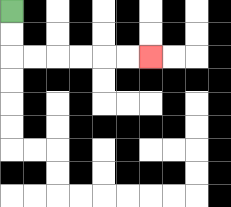{'start': '[0, 0]', 'end': '[6, 2]', 'path_directions': 'D,D,R,R,R,R,R,R', 'path_coordinates': '[[0, 0], [0, 1], [0, 2], [1, 2], [2, 2], [3, 2], [4, 2], [5, 2], [6, 2]]'}